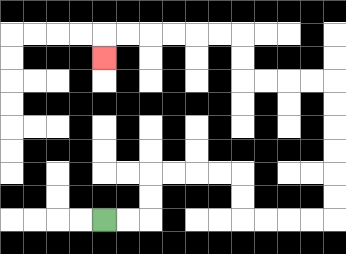{'start': '[4, 9]', 'end': '[4, 2]', 'path_directions': 'R,R,U,U,R,R,R,R,D,D,R,R,R,R,U,U,U,U,U,U,L,L,L,L,U,U,L,L,L,L,L,L,D', 'path_coordinates': '[[4, 9], [5, 9], [6, 9], [6, 8], [6, 7], [7, 7], [8, 7], [9, 7], [10, 7], [10, 8], [10, 9], [11, 9], [12, 9], [13, 9], [14, 9], [14, 8], [14, 7], [14, 6], [14, 5], [14, 4], [14, 3], [13, 3], [12, 3], [11, 3], [10, 3], [10, 2], [10, 1], [9, 1], [8, 1], [7, 1], [6, 1], [5, 1], [4, 1], [4, 2]]'}